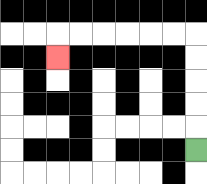{'start': '[8, 6]', 'end': '[2, 2]', 'path_directions': 'U,U,U,U,U,L,L,L,L,L,L,D', 'path_coordinates': '[[8, 6], [8, 5], [8, 4], [8, 3], [8, 2], [8, 1], [7, 1], [6, 1], [5, 1], [4, 1], [3, 1], [2, 1], [2, 2]]'}